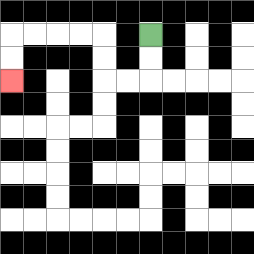{'start': '[6, 1]', 'end': '[0, 3]', 'path_directions': 'D,D,L,L,U,U,L,L,L,L,D,D', 'path_coordinates': '[[6, 1], [6, 2], [6, 3], [5, 3], [4, 3], [4, 2], [4, 1], [3, 1], [2, 1], [1, 1], [0, 1], [0, 2], [0, 3]]'}